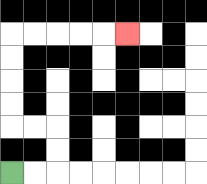{'start': '[0, 7]', 'end': '[5, 1]', 'path_directions': 'R,R,U,U,L,L,U,U,U,U,R,R,R,R,R', 'path_coordinates': '[[0, 7], [1, 7], [2, 7], [2, 6], [2, 5], [1, 5], [0, 5], [0, 4], [0, 3], [0, 2], [0, 1], [1, 1], [2, 1], [3, 1], [4, 1], [5, 1]]'}